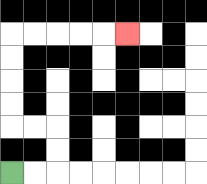{'start': '[0, 7]', 'end': '[5, 1]', 'path_directions': 'R,R,U,U,L,L,U,U,U,U,R,R,R,R,R', 'path_coordinates': '[[0, 7], [1, 7], [2, 7], [2, 6], [2, 5], [1, 5], [0, 5], [0, 4], [0, 3], [0, 2], [0, 1], [1, 1], [2, 1], [3, 1], [4, 1], [5, 1]]'}